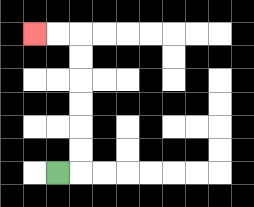{'start': '[2, 7]', 'end': '[1, 1]', 'path_directions': 'R,U,U,U,U,U,U,L,L', 'path_coordinates': '[[2, 7], [3, 7], [3, 6], [3, 5], [3, 4], [3, 3], [3, 2], [3, 1], [2, 1], [1, 1]]'}